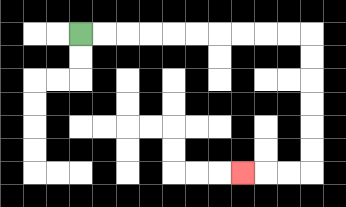{'start': '[3, 1]', 'end': '[10, 7]', 'path_directions': 'R,R,R,R,R,R,R,R,R,R,D,D,D,D,D,D,L,L,L', 'path_coordinates': '[[3, 1], [4, 1], [5, 1], [6, 1], [7, 1], [8, 1], [9, 1], [10, 1], [11, 1], [12, 1], [13, 1], [13, 2], [13, 3], [13, 4], [13, 5], [13, 6], [13, 7], [12, 7], [11, 7], [10, 7]]'}